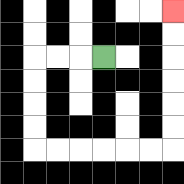{'start': '[4, 2]', 'end': '[7, 0]', 'path_directions': 'L,L,L,D,D,D,D,R,R,R,R,R,R,U,U,U,U,U,U', 'path_coordinates': '[[4, 2], [3, 2], [2, 2], [1, 2], [1, 3], [1, 4], [1, 5], [1, 6], [2, 6], [3, 6], [4, 6], [5, 6], [6, 6], [7, 6], [7, 5], [7, 4], [7, 3], [7, 2], [7, 1], [7, 0]]'}